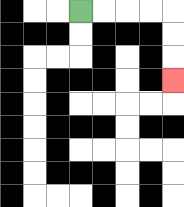{'start': '[3, 0]', 'end': '[7, 3]', 'path_directions': 'R,R,R,R,D,D,D', 'path_coordinates': '[[3, 0], [4, 0], [5, 0], [6, 0], [7, 0], [7, 1], [7, 2], [7, 3]]'}